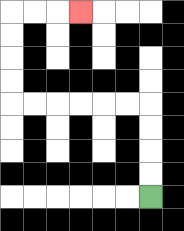{'start': '[6, 8]', 'end': '[3, 0]', 'path_directions': 'U,U,U,U,L,L,L,L,L,L,U,U,U,U,R,R,R', 'path_coordinates': '[[6, 8], [6, 7], [6, 6], [6, 5], [6, 4], [5, 4], [4, 4], [3, 4], [2, 4], [1, 4], [0, 4], [0, 3], [0, 2], [0, 1], [0, 0], [1, 0], [2, 0], [3, 0]]'}